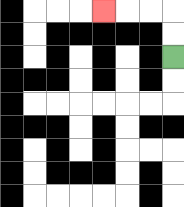{'start': '[7, 2]', 'end': '[4, 0]', 'path_directions': 'U,U,L,L,L', 'path_coordinates': '[[7, 2], [7, 1], [7, 0], [6, 0], [5, 0], [4, 0]]'}